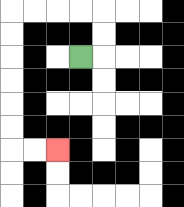{'start': '[3, 2]', 'end': '[2, 6]', 'path_directions': 'R,U,U,L,L,L,L,D,D,D,D,D,D,R,R', 'path_coordinates': '[[3, 2], [4, 2], [4, 1], [4, 0], [3, 0], [2, 0], [1, 0], [0, 0], [0, 1], [0, 2], [0, 3], [0, 4], [0, 5], [0, 6], [1, 6], [2, 6]]'}